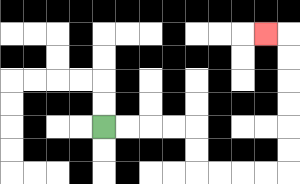{'start': '[4, 5]', 'end': '[11, 1]', 'path_directions': 'R,R,R,R,D,D,R,R,R,R,U,U,U,U,U,U,L', 'path_coordinates': '[[4, 5], [5, 5], [6, 5], [7, 5], [8, 5], [8, 6], [8, 7], [9, 7], [10, 7], [11, 7], [12, 7], [12, 6], [12, 5], [12, 4], [12, 3], [12, 2], [12, 1], [11, 1]]'}